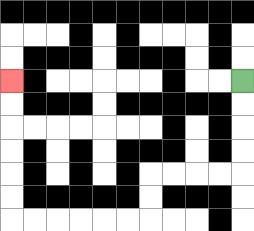{'start': '[10, 3]', 'end': '[0, 3]', 'path_directions': 'D,D,D,D,L,L,L,L,D,D,L,L,L,L,L,L,U,U,U,U,U,U', 'path_coordinates': '[[10, 3], [10, 4], [10, 5], [10, 6], [10, 7], [9, 7], [8, 7], [7, 7], [6, 7], [6, 8], [6, 9], [5, 9], [4, 9], [3, 9], [2, 9], [1, 9], [0, 9], [0, 8], [0, 7], [0, 6], [0, 5], [0, 4], [0, 3]]'}